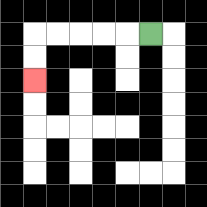{'start': '[6, 1]', 'end': '[1, 3]', 'path_directions': 'L,L,L,L,L,D,D', 'path_coordinates': '[[6, 1], [5, 1], [4, 1], [3, 1], [2, 1], [1, 1], [1, 2], [1, 3]]'}